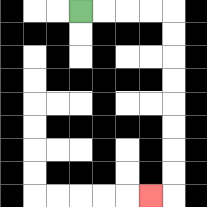{'start': '[3, 0]', 'end': '[6, 8]', 'path_directions': 'R,R,R,R,D,D,D,D,D,D,D,D,L', 'path_coordinates': '[[3, 0], [4, 0], [5, 0], [6, 0], [7, 0], [7, 1], [7, 2], [7, 3], [7, 4], [7, 5], [7, 6], [7, 7], [7, 8], [6, 8]]'}